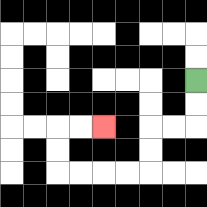{'start': '[8, 3]', 'end': '[4, 5]', 'path_directions': 'D,D,L,L,D,D,L,L,L,L,U,U,R,R', 'path_coordinates': '[[8, 3], [8, 4], [8, 5], [7, 5], [6, 5], [6, 6], [6, 7], [5, 7], [4, 7], [3, 7], [2, 7], [2, 6], [2, 5], [3, 5], [4, 5]]'}